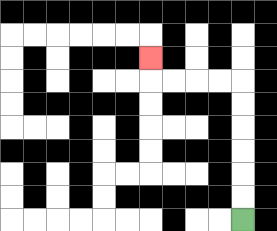{'start': '[10, 9]', 'end': '[6, 2]', 'path_directions': 'U,U,U,U,U,U,L,L,L,L,U', 'path_coordinates': '[[10, 9], [10, 8], [10, 7], [10, 6], [10, 5], [10, 4], [10, 3], [9, 3], [8, 3], [7, 3], [6, 3], [6, 2]]'}